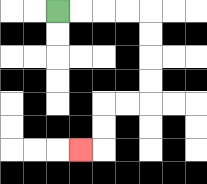{'start': '[2, 0]', 'end': '[3, 6]', 'path_directions': 'R,R,R,R,D,D,D,D,L,L,D,D,L', 'path_coordinates': '[[2, 0], [3, 0], [4, 0], [5, 0], [6, 0], [6, 1], [6, 2], [6, 3], [6, 4], [5, 4], [4, 4], [4, 5], [4, 6], [3, 6]]'}